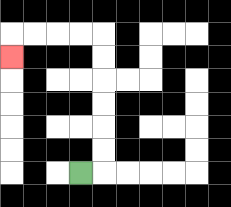{'start': '[3, 7]', 'end': '[0, 2]', 'path_directions': 'R,U,U,U,U,U,U,L,L,L,L,D', 'path_coordinates': '[[3, 7], [4, 7], [4, 6], [4, 5], [4, 4], [4, 3], [4, 2], [4, 1], [3, 1], [2, 1], [1, 1], [0, 1], [0, 2]]'}